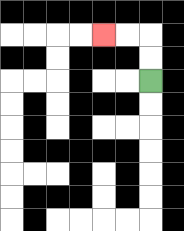{'start': '[6, 3]', 'end': '[4, 1]', 'path_directions': 'U,U,L,L', 'path_coordinates': '[[6, 3], [6, 2], [6, 1], [5, 1], [4, 1]]'}